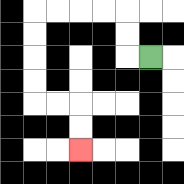{'start': '[6, 2]', 'end': '[3, 6]', 'path_directions': 'L,U,U,L,L,L,L,D,D,D,D,R,R,D,D', 'path_coordinates': '[[6, 2], [5, 2], [5, 1], [5, 0], [4, 0], [3, 0], [2, 0], [1, 0], [1, 1], [1, 2], [1, 3], [1, 4], [2, 4], [3, 4], [3, 5], [3, 6]]'}